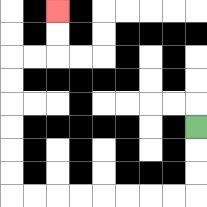{'start': '[8, 5]', 'end': '[2, 0]', 'path_directions': 'D,D,D,L,L,L,L,L,L,L,L,U,U,U,U,U,U,R,R,U,U', 'path_coordinates': '[[8, 5], [8, 6], [8, 7], [8, 8], [7, 8], [6, 8], [5, 8], [4, 8], [3, 8], [2, 8], [1, 8], [0, 8], [0, 7], [0, 6], [0, 5], [0, 4], [0, 3], [0, 2], [1, 2], [2, 2], [2, 1], [2, 0]]'}